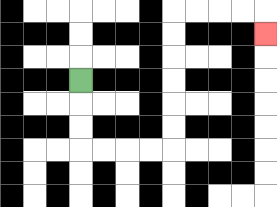{'start': '[3, 3]', 'end': '[11, 1]', 'path_directions': 'D,D,D,R,R,R,R,U,U,U,U,U,U,R,R,R,R,D', 'path_coordinates': '[[3, 3], [3, 4], [3, 5], [3, 6], [4, 6], [5, 6], [6, 6], [7, 6], [7, 5], [7, 4], [7, 3], [7, 2], [7, 1], [7, 0], [8, 0], [9, 0], [10, 0], [11, 0], [11, 1]]'}